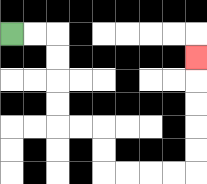{'start': '[0, 1]', 'end': '[8, 2]', 'path_directions': 'R,R,D,D,D,D,R,R,D,D,R,R,R,R,U,U,U,U,U', 'path_coordinates': '[[0, 1], [1, 1], [2, 1], [2, 2], [2, 3], [2, 4], [2, 5], [3, 5], [4, 5], [4, 6], [4, 7], [5, 7], [6, 7], [7, 7], [8, 7], [8, 6], [8, 5], [8, 4], [8, 3], [8, 2]]'}